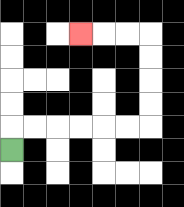{'start': '[0, 6]', 'end': '[3, 1]', 'path_directions': 'U,R,R,R,R,R,R,U,U,U,U,L,L,L', 'path_coordinates': '[[0, 6], [0, 5], [1, 5], [2, 5], [3, 5], [4, 5], [5, 5], [6, 5], [6, 4], [6, 3], [6, 2], [6, 1], [5, 1], [4, 1], [3, 1]]'}